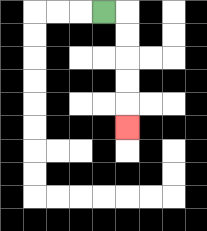{'start': '[4, 0]', 'end': '[5, 5]', 'path_directions': 'R,D,D,D,D,D', 'path_coordinates': '[[4, 0], [5, 0], [5, 1], [5, 2], [5, 3], [5, 4], [5, 5]]'}